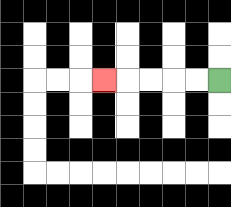{'start': '[9, 3]', 'end': '[4, 3]', 'path_directions': 'L,L,L,L,L', 'path_coordinates': '[[9, 3], [8, 3], [7, 3], [6, 3], [5, 3], [4, 3]]'}